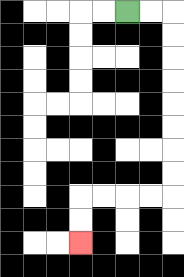{'start': '[5, 0]', 'end': '[3, 10]', 'path_directions': 'R,R,D,D,D,D,D,D,D,D,L,L,L,L,D,D', 'path_coordinates': '[[5, 0], [6, 0], [7, 0], [7, 1], [7, 2], [7, 3], [7, 4], [7, 5], [7, 6], [7, 7], [7, 8], [6, 8], [5, 8], [4, 8], [3, 8], [3, 9], [3, 10]]'}